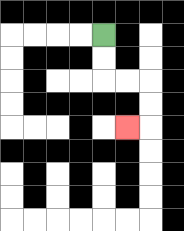{'start': '[4, 1]', 'end': '[5, 5]', 'path_directions': 'D,D,R,R,D,D,L', 'path_coordinates': '[[4, 1], [4, 2], [4, 3], [5, 3], [6, 3], [6, 4], [6, 5], [5, 5]]'}